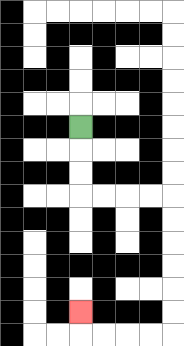{'start': '[3, 5]', 'end': '[3, 13]', 'path_directions': 'D,D,D,R,R,R,R,D,D,D,D,D,D,L,L,L,L,U', 'path_coordinates': '[[3, 5], [3, 6], [3, 7], [3, 8], [4, 8], [5, 8], [6, 8], [7, 8], [7, 9], [7, 10], [7, 11], [7, 12], [7, 13], [7, 14], [6, 14], [5, 14], [4, 14], [3, 14], [3, 13]]'}